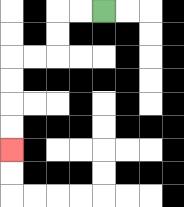{'start': '[4, 0]', 'end': '[0, 6]', 'path_directions': 'L,L,D,D,L,L,D,D,D,D', 'path_coordinates': '[[4, 0], [3, 0], [2, 0], [2, 1], [2, 2], [1, 2], [0, 2], [0, 3], [0, 4], [0, 5], [0, 6]]'}